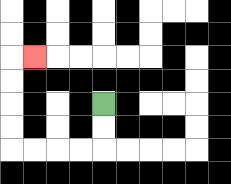{'start': '[4, 4]', 'end': '[1, 2]', 'path_directions': 'D,D,L,L,L,L,U,U,U,U,R', 'path_coordinates': '[[4, 4], [4, 5], [4, 6], [3, 6], [2, 6], [1, 6], [0, 6], [0, 5], [0, 4], [0, 3], [0, 2], [1, 2]]'}